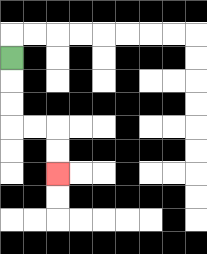{'start': '[0, 2]', 'end': '[2, 7]', 'path_directions': 'D,D,D,R,R,D,D', 'path_coordinates': '[[0, 2], [0, 3], [0, 4], [0, 5], [1, 5], [2, 5], [2, 6], [2, 7]]'}